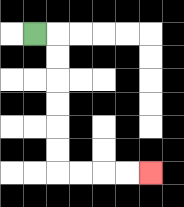{'start': '[1, 1]', 'end': '[6, 7]', 'path_directions': 'R,D,D,D,D,D,D,R,R,R,R', 'path_coordinates': '[[1, 1], [2, 1], [2, 2], [2, 3], [2, 4], [2, 5], [2, 6], [2, 7], [3, 7], [4, 7], [5, 7], [6, 7]]'}